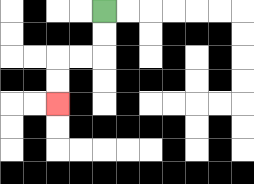{'start': '[4, 0]', 'end': '[2, 4]', 'path_directions': 'D,D,L,L,D,D', 'path_coordinates': '[[4, 0], [4, 1], [4, 2], [3, 2], [2, 2], [2, 3], [2, 4]]'}